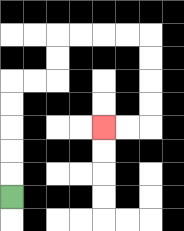{'start': '[0, 8]', 'end': '[4, 5]', 'path_directions': 'U,U,U,U,U,R,R,U,U,R,R,R,R,D,D,D,D,L,L', 'path_coordinates': '[[0, 8], [0, 7], [0, 6], [0, 5], [0, 4], [0, 3], [1, 3], [2, 3], [2, 2], [2, 1], [3, 1], [4, 1], [5, 1], [6, 1], [6, 2], [6, 3], [6, 4], [6, 5], [5, 5], [4, 5]]'}